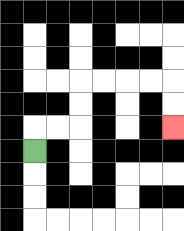{'start': '[1, 6]', 'end': '[7, 5]', 'path_directions': 'U,R,R,U,U,R,R,R,R,D,D', 'path_coordinates': '[[1, 6], [1, 5], [2, 5], [3, 5], [3, 4], [3, 3], [4, 3], [5, 3], [6, 3], [7, 3], [7, 4], [7, 5]]'}